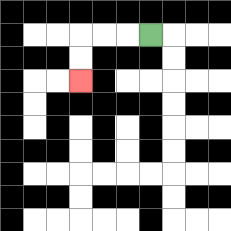{'start': '[6, 1]', 'end': '[3, 3]', 'path_directions': 'L,L,L,D,D', 'path_coordinates': '[[6, 1], [5, 1], [4, 1], [3, 1], [3, 2], [3, 3]]'}